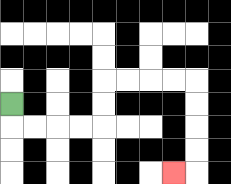{'start': '[0, 4]', 'end': '[7, 7]', 'path_directions': 'D,R,R,R,R,U,U,R,R,R,R,D,D,D,D,L', 'path_coordinates': '[[0, 4], [0, 5], [1, 5], [2, 5], [3, 5], [4, 5], [4, 4], [4, 3], [5, 3], [6, 3], [7, 3], [8, 3], [8, 4], [8, 5], [8, 6], [8, 7], [7, 7]]'}